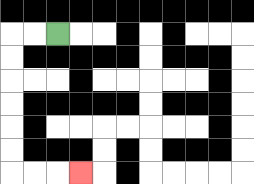{'start': '[2, 1]', 'end': '[3, 7]', 'path_directions': 'L,L,D,D,D,D,D,D,R,R,R', 'path_coordinates': '[[2, 1], [1, 1], [0, 1], [0, 2], [0, 3], [0, 4], [0, 5], [0, 6], [0, 7], [1, 7], [2, 7], [3, 7]]'}